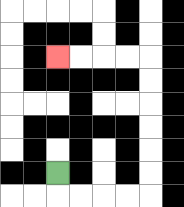{'start': '[2, 7]', 'end': '[2, 2]', 'path_directions': 'D,R,R,R,R,U,U,U,U,U,U,L,L,L,L', 'path_coordinates': '[[2, 7], [2, 8], [3, 8], [4, 8], [5, 8], [6, 8], [6, 7], [6, 6], [6, 5], [6, 4], [6, 3], [6, 2], [5, 2], [4, 2], [3, 2], [2, 2]]'}